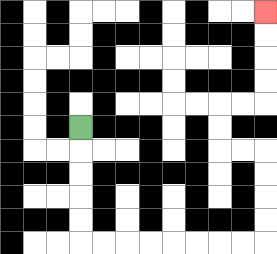{'start': '[3, 5]', 'end': '[11, 0]', 'path_directions': 'D,D,D,D,D,R,R,R,R,R,R,R,R,U,U,U,U,L,L,U,U,R,R,U,U,U,U', 'path_coordinates': '[[3, 5], [3, 6], [3, 7], [3, 8], [3, 9], [3, 10], [4, 10], [5, 10], [6, 10], [7, 10], [8, 10], [9, 10], [10, 10], [11, 10], [11, 9], [11, 8], [11, 7], [11, 6], [10, 6], [9, 6], [9, 5], [9, 4], [10, 4], [11, 4], [11, 3], [11, 2], [11, 1], [11, 0]]'}